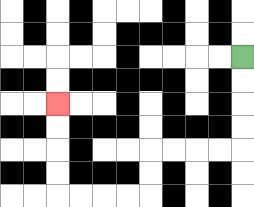{'start': '[10, 2]', 'end': '[2, 4]', 'path_directions': 'D,D,D,D,L,L,L,L,D,D,L,L,L,L,U,U,U,U', 'path_coordinates': '[[10, 2], [10, 3], [10, 4], [10, 5], [10, 6], [9, 6], [8, 6], [7, 6], [6, 6], [6, 7], [6, 8], [5, 8], [4, 8], [3, 8], [2, 8], [2, 7], [2, 6], [2, 5], [2, 4]]'}